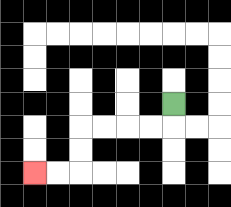{'start': '[7, 4]', 'end': '[1, 7]', 'path_directions': 'D,L,L,L,L,D,D,L,L', 'path_coordinates': '[[7, 4], [7, 5], [6, 5], [5, 5], [4, 5], [3, 5], [3, 6], [3, 7], [2, 7], [1, 7]]'}